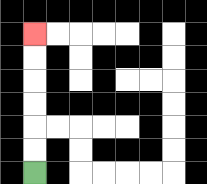{'start': '[1, 7]', 'end': '[1, 1]', 'path_directions': 'U,U,U,U,U,U', 'path_coordinates': '[[1, 7], [1, 6], [1, 5], [1, 4], [1, 3], [1, 2], [1, 1]]'}